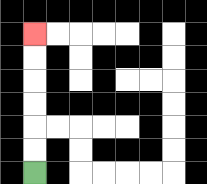{'start': '[1, 7]', 'end': '[1, 1]', 'path_directions': 'U,U,U,U,U,U', 'path_coordinates': '[[1, 7], [1, 6], [1, 5], [1, 4], [1, 3], [1, 2], [1, 1]]'}